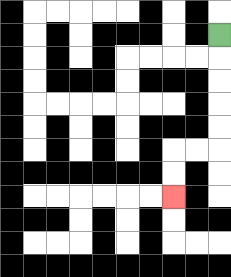{'start': '[9, 1]', 'end': '[7, 8]', 'path_directions': 'D,D,D,D,D,L,L,D,D', 'path_coordinates': '[[9, 1], [9, 2], [9, 3], [9, 4], [9, 5], [9, 6], [8, 6], [7, 6], [7, 7], [7, 8]]'}